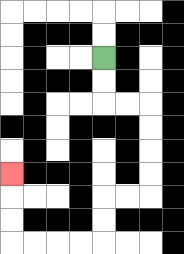{'start': '[4, 2]', 'end': '[0, 7]', 'path_directions': 'D,D,R,R,D,D,D,D,L,L,D,D,L,L,L,L,U,U,U', 'path_coordinates': '[[4, 2], [4, 3], [4, 4], [5, 4], [6, 4], [6, 5], [6, 6], [6, 7], [6, 8], [5, 8], [4, 8], [4, 9], [4, 10], [3, 10], [2, 10], [1, 10], [0, 10], [0, 9], [0, 8], [0, 7]]'}